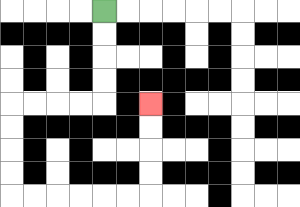{'start': '[4, 0]', 'end': '[6, 4]', 'path_directions': 'D,D,D,D,L,L,L,L,D,D,D,D,R,R,R,R,R,R,U,U,U,U', 'path_coordinates': '[[4, 0], [4, 1], [4, 2], [4, 3], [4, 4], [3, 4], [2, 4], [1, 4], [0, 4], [0, 5], [0, 6], [0, 7], [0, 8], [1, 8], [2, 8], [3, 8], [4, 8], [5, 8], [6, 8], [6, 7], [6, 6], [6, 5], [6, 4]]'}